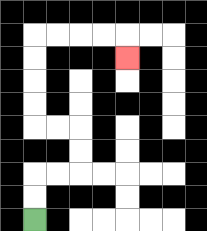{'start': '[1, 9]', 'end': '[5, 2]', 'path_directions': 'U,U,R,R,U,U,L,L,U,U,U,U,R,R,R,R,D', 'path_coordinates': '[[1, 9], [1, 8], [1, 7], [2, 7], [3, 7], [3, 6], [3, 5], [2, 5], [1, 5], [1, 4], [1, 3], [1, 2], [1, 1], [2, 1], [3, 1], [4, 1], [5, 1], [5, 2]]'}